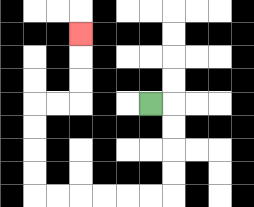{'start': '[6, 4]', 'end': '[3, 1]', 'path_directions': 'R,D,D,D,D,L,L,L,L,L,L,U,U,U,U,R,R,U,U,U', 'path_coordinates': '[[6, 4], [7, 4], [7, 5], [7, 6], [7, 7], [7, 8], [6, 8], [5, 8], [4, 8], [3, 8], [2, 8], [1, 8], [1, 7], [1, 6], [1, 5], [1, 4], [2, 4], [3, 4], [3, 3], [3, 2], [3, 1]]'}